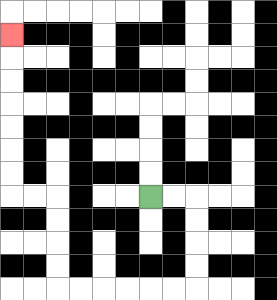{'start': '[6, 8]', 'end': '[0, 1]', 'path_directions': 'R,R,D,D,D,D,L,L,L,L,L,L,U,U,U,U,L,L,U,U,U,U,U,U,U', 'path_coordinates': '[[6, 8], [7, 8], [8, 8], [8, 9], [8, 10], [8, 11], [8, 12], [7, 12], [6, 12], [5, 12], [4, 12], [3, 12], [2, 12], [2, 11], [2, 10], [2, 9], [2, 8], [1, 8], [0, 8], [0, 7], [0, 6], [0, 5], [0, 4], [0, 3], [0, 2], [0, 1]]'}